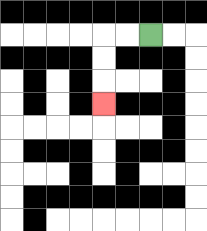{'start': '[6, 1]', 'end': '[4, 4]', 'path_directions': 'L,L,D,D,D', 'path_coordinates': '[[6, 1], [5, 1], [4, 1], [4, 2], [4, 3], [4, 4]]'}